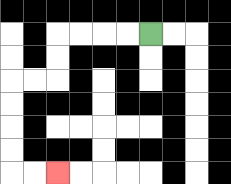{'start': '[6, 1]', 'end': '[2, 7]', 'path_directions': 'L,L,L,L,D,D,L,L,D,D,D,D,R,R', 'path_coordinates': '[[6, 1], [5, 1], [4, 1], [3, 1], [2, 1], [2, 2], [2, 3], [1, 3], [0, 3], [0, 4], [0, 5], [0, 6], [0, 7], [1, 7], [2, 7]]'}